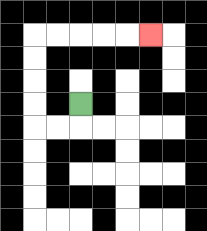{'start': '[3, 4]', 'end': '[6, 1]', 'path_directions': 'D,L,L,U,U,U,U,R,R,R,R,R', 'path_coordinates': '[[3, 4], [3, 5], [2, 5], [1, 5], [1, 4], [1, 3], [1, 2], [1, 1], [2, 1], [3, 1], [4, 1], [5, 1], [6, 1]]'}